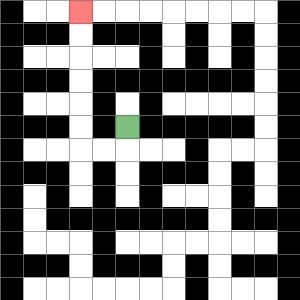{'start': '[5, 5]', 'end': '[3, 0]', 'path_directions': 'D,L,L,U,U,U,U,U,U', 'path_coordinates': '[[5, 5], [5, 6], [4, 6], [3, 6], [3, 5], [3, 4], [3, 3], [3, 2], [3, 1], [3, 0]]'}